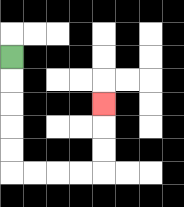{'start': '[0, 2]', 'end': '[4, 4]', 'path_directions': 'D,D,D,D,D,R,R,R,R,U,U,U', 'path_coordinates': '[[0, 2], [0, 3], [0, 4], [0, 5], [0, 6], [0, 7], [1, 7], [2, 7], [3, 7], [4, 7], [4, 6], [4, 5], [4, 4]]'}